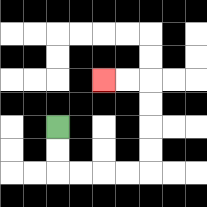{'start': '[2, 5]', 'end': '[4, 3]', 'path_directions': 'D,D,R,R,R,R,U,U,U,U,L,L', 'path_coordinates': '[[2, 5], [2, 6], [2, 7], [3, 7], [4, 7], [5, 7], [6, 7], [6, 6], [6, 5], [6, 4], [6, 3], [5, 3], [4, 3]]'}